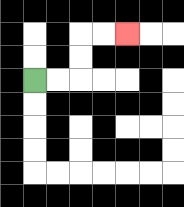{'start': '[1, 3]', 'end': '[5, 1]', 'path_directions': 'R,R,U,U,R,R', 'path_coordinates': '[[1, 3], [2, 3], [3, 3], [3, 2], [3, 1], [4, 1], [5, 1]]'}